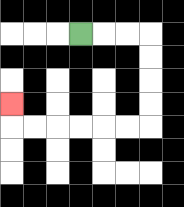{'start': '[3, 1]', 'end': '[0, 4]', 'path_directions': 'R,R,R,D,D,D,D,L,L,L,L,L,L,U', 'path_coordinates': '[[3, 1], [4, 1], [5, 1], [6, 1], [6, 2], [6, 3], [6, 4], [6, 5], [5, 5], [4, 5], [3, 5], [2, 5], [1, 5], [0, 5], [0, 4]]'}